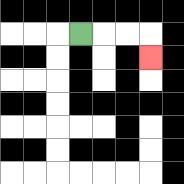{'start': '[3, 1]', 'end': '[6, 2]', 'path_directions': 'R,R,R,D', 'path_coordinates': '[[3, 1], [4, 1], [5, 1], [6, 1], [6, 2]]'}